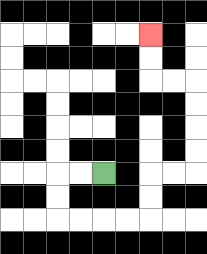{'start': '[4, 7]', 'end': '[6, 1]', 'path_directions': 'L,L,D,D,R,R,R,R,U,U,R,R,U,U,U,U,L,L,U,U', 'path_coordinates': '[[4, 7], [3, 7], [2, 7], [2, 8], [2, 9], [3, 9], [4, 9], [5, 9], [6, 9], [6, 8], [6, 7], [7, 7], [8, 7], [8, 6], [8, 5], [8, 4], [8, 3], [7, 3], [6, 3], [6, 2], [6, 1]]'}